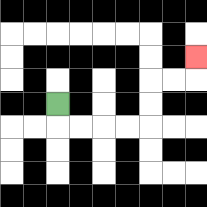{'start': '[2, 4]', 'end': '[8, 2]', 'path_directions': 'D,R,R,R,R,U,U,R,R,U', 'path_coordinates': '[[2, 4], [2, 5], [3, 5], [4, 5], [5, 5], [6, 5], [6, 4], [6, 3], [7, 3], [8, 3], [8, 2]]'}